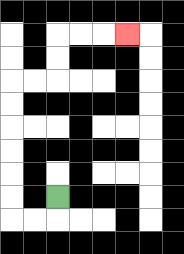{'start': '[2, 8]', 'end': '[5, 1]', 'path_directions': 'D,L,L,U,U,U,U,U,U,R,R,U,U,R,R,R', 'path_coordinates': '[[2, 8], [2, 9], [1, 9], [0, 9], [0, 8], [0, 7], [0, 6], [0, 5], [0, 4], [0, 3], [1, 3], [2, 3], [2, 2], [2, 1], [3, 1], [4, 1], [5, 1]]'}